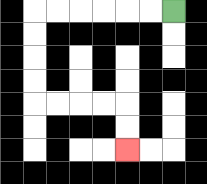{'start': '[7, 0]', 'end': '[5, 6]', 'path_directions': 'L,L,L,L,L,L,D,D,D,D,R,R,R,R,D,D', 'path_coordinates': '[[7, 0], [6, 0], [5, 0], [4, 0], [3, 0], [2, 0], [1, 0], [1, 1], [1, 2], [1, 3], [1, 4], [2, 4], [3, 4], [4, 4], [5, 4], [5, 5], [5, 6]]'}